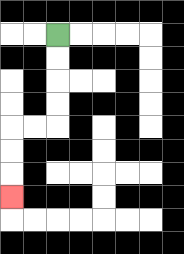{'start': '[2, 1]', 'end': '[0, 8]', 'path_directions': 'D,D,D,D,L,L,D,D,D', 'path_coordinates': '[[2, 1], [2, 2], [2, 3], [2, 4], [2, 5], [1, 5], [0, 5], [0, 6], [0, 7], [0, 8]]'}